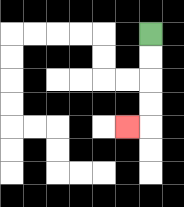{'start': '[6, 1]', 'end': '[5, 5]', 'path_directions': 'D,D,D,D,L', 'path_coordinates': '[[6, 1], [6, 2], [6, 3], [6, 4], [6, 5], [5, 5]]'}